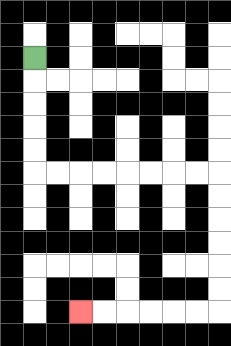{'start': '[1, 2]', 'end': '[3, 13]', 'path_directions': 'D,D,D,D,D,R,R,R,R,R,R,R,R,D,D,D,D,D,D,L,L,L,L,L,L', 'path_coordinates': '[[1, 2], [1, 3], [1, 4], [1, 5], [1, 6], [1, 7], [2, 7], [3, 7], [4, 7], [5, 7], [6, 7], [7, 7], [8, 7], [9, 7], [9, 8], [9, 9], [9, 10], [9, 11], [9, 12], [9, 13], [8, 13], [7, 13], [6, 13], [5, 13], [4, 13], [3, 13]]'}